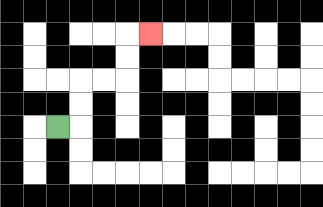{'start': '[2, 5]', 'end': '[6, 1]', 'path_directions': 'R,U,U,R,R,U,U,R', 'path_coordinates': '[[2, 5], [3, 5], [3, 4], [3, 3], [4, 3], [5, 3], [5, 2], [5, 1], [6, 1]]'}